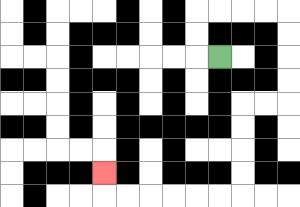{'start': '[9, 2]', 'end': '[4, 7]', 'path_directions': 'L,U,U,R,R,R,R,D,D,D,D,L,L,D,D,D,D,L,L,L,L,L,L,U', 'path_coordinates': '[[9, 2], [8, 2], [8, 1], [8, 0], [9, 0], [10, 0], [11, 0], [12, 0], [12, 1], [12, 2], [12, 3], [12, 4], [11, 4], [10, 4], [10, 5], [10, 6], [10, 7], [10, 8], [9, 8], [8, 8], [7, 8], [6, 8], [5, 8], [4, 8], [4, 7]]'}